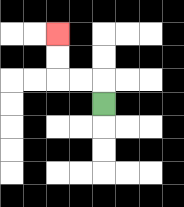{'start': '[4, 4]', 'end': '[2, 1]', 'path_directions': 'U,L,L,U,U', 'path_coordinates': '[[4, 4], [4, 3], [3, 3], [2, 3], [2, 2], [2, 1]]'}